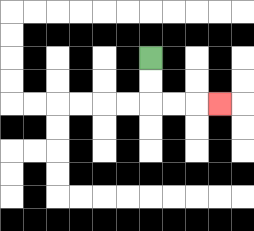{'start': '[6, 2]', 'end': '[9, 4]', 'path_directions': 'D,D,R,R,R', 'path_coordinates': '[[6, 2], [6, 3], [6, 4], [7, 4], [8, 4], [9, 4]]'}